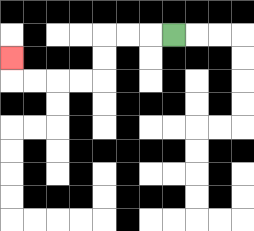{'start': '[7, 1]', 'end': '[0, 2]', 'path_directions': 'L,L,L,D,D,L,L,L,L,U', 'path_coordinates': '[[7, 1], [6, 1], [5, 1], [4, 1], [4, 2], [4, 3], [3, 3], [2, 3], [1, 3], [0, 3], [0, 2]]'}